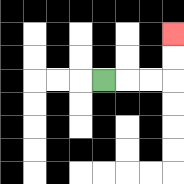{'start': '[4, 3]', 'end': '[7, 1]', 'path_directions': 'R,R,R,U,U', 'path_coordinates': '[[4, 3], [5, 3], [6, 3], [7, 3], [7, 2], [7, 1]]'}